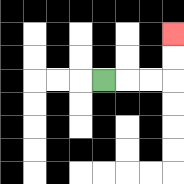{'start': '[4, 3]', 'end': '[7, 1]', 'path_directions': 'R,R,R,U,U', 'path_coordinates': '[[4, 3], [5, 3], [6, 3], [7, 3], [7, 2], [7, 1]]'}